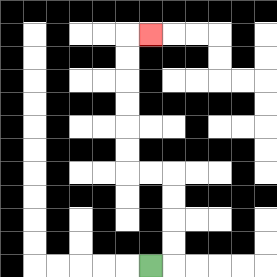{'start': '[6, 11]', 'end': '[6, 1]', 'path_directions': 'R,U,U,U,U,L,L,U,U,U,U,U,U,R', 'path_coordinates': '[[6, 11], [7, 11], [7, 10], [7, 9], [7, 8], [7, 7], [6, 7], [5, 7], [5, 6], [5, 5], [5, 4], [5, 3], [5, 2], [5, 1], [6, 1]]'}